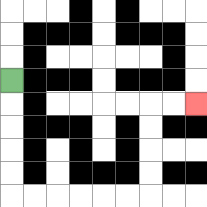{'start': '[0, 3]', 'end': '[8, 4]', 'path_directions': 'D,D,D,D,D,R,R,R,R,R,R,U,U,U,U,R,R', 'path_coordinates': '[[0, 3], [0, 4], [0, 5], [0, 6], [0, 7], [0, 8], [1, 8], [2, 8], [3, 8], [4, 8], [5, 8], [6, 8], [6, 7], [6, 6], [6, 5], [6, 4], [7, 4], [8, 4]]'}